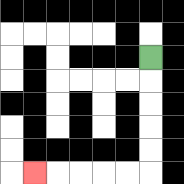{'start': '[6, 2]', 'end': '[1, 7]', 'path_directions': 'D,D,D,D,D,L,L,L,L,L', 'path_coordinates': '[[6, 2], [6, 3], [6, 4], [6, 5], [6, 6], [6, 7], [5, 7], [4, 7], [3, 7], [2, 7], [1, 7]]'}